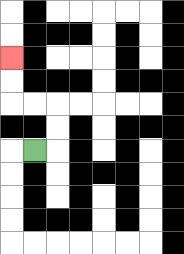{'start': '[1, 6]', 'end': '[0, 2]', 'path_directions': 'R,U,U,L,L,U,U', 'path_coordinates': '[[1, 6], [2, 6], [2, 5], [2, 4], [1, 4], [0, 4], [0, 3], [0, 2]]'}